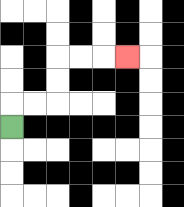{'start': '[0, 5]', 'end': '[5, 2]', 'path_directions': 'U,R,R,U,U,R,R,R', 'path_coordinates': '[[0, 5], [0, 4], [1, 4], [2, 4], [2, 3], [2, 2], [3, 2], [4, 2], [5, 2]]'}